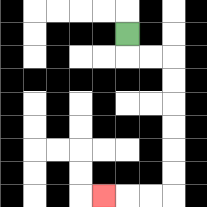{'start': '[5, 1]', 'end': '[4, 8]', 'path_directions': 'D,R,R,D,D,D,D,D,D,L,L,L', 'path_coordinates': '[[5, 1], [5, 2], [6, 2], [7, 2], [7, 3], [7, 4], [7, 5], [7, 6], [7, 7], [7, 8], [6, 8], [5, 8], [4, 8]]'}